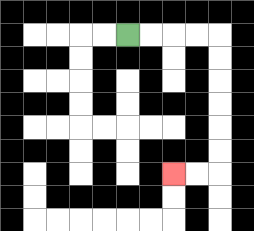{'start': '[5, 1]', 'end': '[7, 7]', 'path_directions': 'R,R,R,R,D,D,D,D,D,D,L,L', 'path_coordinates': '[[5, 1], [6, 1], [7, 1], [8, 1], [9, 1], [9, 2], [9, 3], [9, 4], [9, 5], [9, 6], [9, 7], [8, 7], [7, 7]]'}